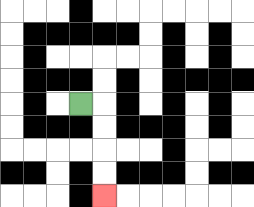{'start': '[3, 4]', 'end': '[4, 8]', 'path_directions': 'R,D,D,D,D', 'path_coordinates': '[[3, 4], [4, 4], [4, 5], [4, 6], [4, 7], [4, 8]]'}